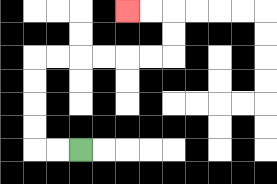{'start': '[3, 6]', 'end': '[5, 0]', 'path_directions': 'L,L,U,U,U,U,R,R,R,R,R,R,U,U,L,L', 'path_coordinates': '[[3, 6], [2, 6], [1, 6], [1, 5], [1, 4], [1, 3], [1, 2], [2, 2], [3, 2], [4, 2], [5, 2], [6, 2], [7, 2], [7, 1], [7, 0], [6, 0], [5, 0]]'}